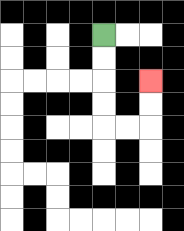{'start': '[4, 1]', 'end': '[6, 3]', 'path_directions': 'D,D,D,D,R,R,U,U', 'path_coordinates': '[[4, 1], [4, 2], [4, 3], [4, 4], [4, 5], [5, 5], [6, 5], [6, 4], [6, 3]]'}